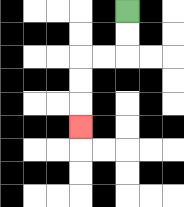{'start': '[5, 0]', 'end': '[3, 5]', 'path_directions': 'D,D,L,L,D,D,D', 'path_coordinates': '[[5, 0], [5, 1], [5, 2], [4, 2], [3, 2], [3, 3], [3, 4], [3, 5]]'}